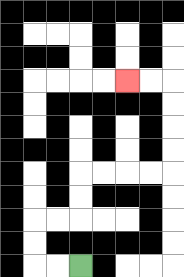{'start': '[3, 11]', 'end': '[5, 3]', 'path_directions': 'L,L,U,U,R,R,U,U,R,R,R,R,U,U,U,U,L,L', 'path_coordinates': '[[3, 11], [2, 11], [1, 11], [1, 10], [1, 9], [2, 9], [3, 9], [3, 8], [3, 7], [4, 7], [5, 7], [6, 7], [7, 7], [7, 6], [7, 5], [7, 4], [7, 3], [6, 3], [5, 3]]'}